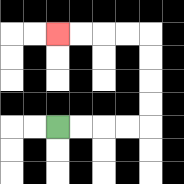{'start': '[2, 5]', 'end': '[2, 1]', 'path_directions': 'R,R,R,R,U,U,U,U,L,L,L,L', 'path_coordinates': '[[2, 5], [3, 5], [4, 5], [5, 5], [6, 5], [6, 4], [6, 3], [6, 2], [6, 1], [5, 1], [4, 1], [3, 1], [2, 1]]'}